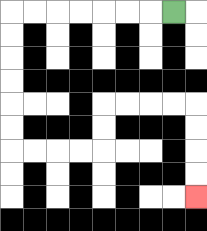{'start': '[7, 0]', 'end': '[8, 8]', 'path_directions': 'L,L,L,L,L,L,L,D,D,D,D,D,D,R,R,R,R,U,U,R,R,R,R,D,D,D,D', 'path_coordinates': '[[7, 0], [6, 0], [5, 0], [4, 0], [3, 0], [2, 0], [1, 0], [0, 0], [0, 1], [0, 2], [0, 3], [0, 4], [0, 5], [0, 6], [1, 6], [2, 6], [3, 6], [4, 6], [4, 5], [4, 4], [5, 4], [6, 4], [7, 4], [8, 4], [8, 5], [8, 6], [8, 7], [8, 8]]'}